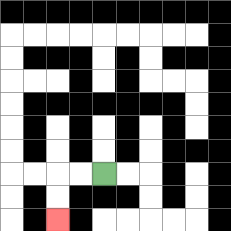{'start': '[4, 7]', 'end': '[2, 9]', 'path_directions': 'L,L,D,D', 'path_coordinates': '[[4, 7], [3, 7], [2, 7], [2, 8], [2, 9]]'}